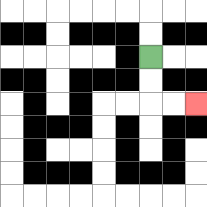{'start': '[6, 2]', 'end': '[8, 4]', 'path_directions': 'D,D,R,R', 'path_coordinates': '[[6, 2], [6, 3], [6, 4], [7, 4], [8, 4]]'}